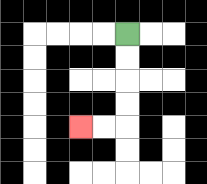{'start': '[5, 1]', 'end': '[3, 5]', 'path_directions': 'D,D,D,D,L,L', 'path_coordinates': '[[5, 1], [5, 2], [5, 3], [5, 4], [5, 5], [4, 5], [3, 5]]'}